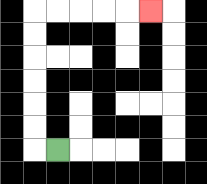{'start': '[2, 6]', 'end': '[6, 0]', 'path_directions': 'L,U,U,U,U,U,U,R,R,R,R,R', 'path_coordinates': '[[2, 6], [1, 6], [1, 5], [1, 4], [1, 3], [1, 2], [1, 1], [1, 0], [2, 0], [3, 0], [4, 0], [5, 0], [6, 0]]'}